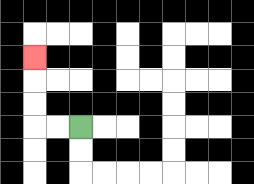{'start': '[3, 5]', 'end': '[1, 2]', 'path_directions': 'L,L,U,U,U', 'path_coordinates': '[[3, 5], [2, 5], [1, 5], [1, 4], [1, 3], [1, 2]]'}